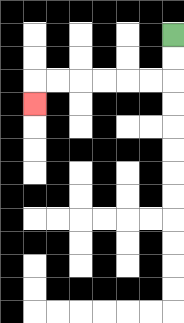{'start': '[7, 1]', 'end': '[1, 4]', 'path_directions': 'D,D,L,L,L,L,L,L,D', 'path_coordinates': '[[7, 1], [7, 2], [7, 3], [6, 3], [5, 3], [4, 3], [3, 3], [2, 3], [1, 3], [1, 4]]'}